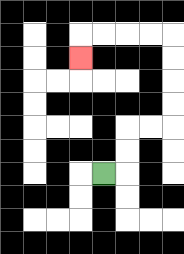{'start': '[4, 7]', 'end': '[3, 2]', 'path_directions': 'R,U,U,R,R,U,U,U,U,L,L,L,L,D', 'path_coordinates': '[[4, 7], [5, 7], [5, 6], [5, 5], [6, 5], [7, 5], [7, 4], [7, 3], [7, 2], [7, 1], [6, 1], [5, 1], [4, 1], [3, 1], [3, 2]]'}